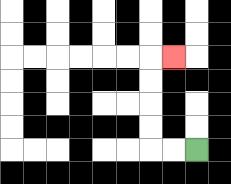{'start': '[8, 6]', 'end': '[7, 2]', 'path_directions': 'L,L,U,U,U,U,R', 'path_coordinates': '[[8, 6], [7, 6], [6, 6], [6, 5], [6, 4], [6, 3], [6, 2], [7, 2]]'}